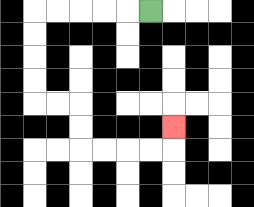{'start': '[6, 0]', 'end': '[7, 5]', 'path_directions': 'L,L,L,L,L,D,D,D,D,R,R,D,D,R,R,R,R,U', 'path_coordinates': '[[6, 0], [5, 0], [4, 0], [3, 0], [2, 0], [1, 0], [1, 1], [1, 2], [1, 3], [1, 4], [2, 4], [3, 4], [3, 5], [3, 6], [4, 6], [5, 6], [6, 6], [7, 6], [7, 5]]'}